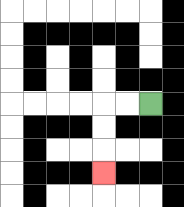{'start': '[6, 4]', 'end': '[4, 7]', 'path_directions': 'L,L,D,D,D', 'path_coordinates': '[[6, 4], [5, 4], [4, 4], [4, 5], [4, 6], [4, 7]]'}